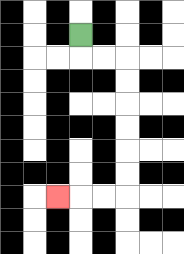{'start': '[3, 1]', 'end': '[2, 8]', 'path_directions': 'D,R,R,D,D,D,D,D,D,L,L,L', 'path_coordinates': '[[3, 1], [3, 2], [4, 2], [5, 2], [5, 3], [5, 4], [5, 5], [5, 6], [5, 7], [5, 8], [4, 8], [3, 8], [2, 8]]'}